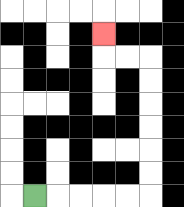{'start': '[1, 8]', 'end': '[4, 1]', 'path_directions': 'R,R,R,R,R,U,U,U,U,U,U,L,L,U', 'path_coordinates': '[[1, 8], [2, 8], [3, 8], [4, 8], [5, 8], [6, 8], [6, 7], [6, 6], [6, 5], [6, 4], [6, 3], [6, 2], [5, 2], [4, 2], [4, 1]]'}